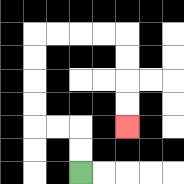{'start': '[3, 7]', 'end': '[5, 5]', 'path_directions': 'U,U,L,L,U,U,U,U,R,R,R,R,D,D,D,D', 'path_coordinates': '[[3, 7], [3, 6], [3, 5], [2, 5], [1, 5], [1, 4], [1, 3], [1, 2], [1, 1], [2, 1], [3, 1], [4, 1], [5, 1], [5, 2], [5, 3], [5, 4], [5, 5]]'}